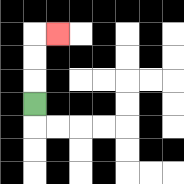{'start': '[1, 4]', 'end': '[2, 1]', 'path_directions': 'U,U,U,R', 'path_coordinates': '[[1, 4], [1, 3], [1, 2], [1, 1], [2, 1]]'}